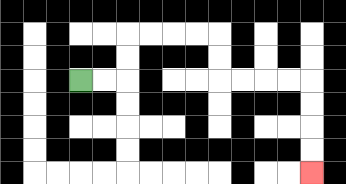{'start': '[3, 3]', 'end': '[13, 7]', 'path_directions': 'R,R,U,U,R,R,R,R,D,D,R,R,R,R,D,D,D,D', 'path_coordinates': '[[3, 3], [4, 3], [5, 3], [5, 2], [5, 1], [6, 1], [7, 1], [8, 1], [9, 1], [9, 2], [9, 3], [10, 3], [11, 3], [12, 3], [13, 3], [13, 4], [13, 5], [13, 6], [13, 7]]'}